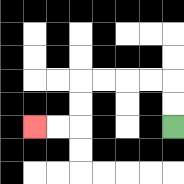{'start': '[7, 5]', 'end': '[1, 5]', 'path_directions': 'U,U,L,L,L,L,D,D,L,L', 'path_coordinates': '[[7, 5], [7, 4], [7, 3], [6, 3], [5, 3], [4, 3], [3, 3], [3, 4], [3, 5], [2, 5], [1, 5]]'}